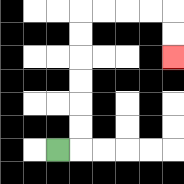{'start': '[2, 6]', 'end': '[7, 2]', 'path_directions': 'R,U,U,U,U,U,U,R,R,R,R,D,D', 'path_coordinates': '[[2, 6], [3, 6], [3, 5], [3, 4], [3, 3], [3, 2], [3, 1], [3, 0], [4, 0], [5, 0], [6, 0], [7, 0], [7, 1], [7, 2]]'}